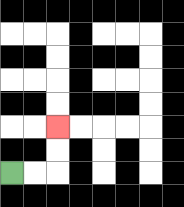{'start': '[0, 7]', 'end': '[2, 5]', 'path_directions': 'R,R,U,U', 'path_coordinates': '[[0, 7], [1, 7], [2, 7], [2, 6], [2, 5]]'}